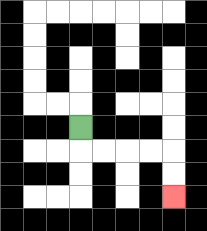{'start': '[3, 5]', 'end': '[7, 8]', 'path_directions': 'D,R,R,R,R,D,D', 'path_coordinates': '[[3, 5], [3, 6], [4, 6], [5, 6], [6, 6], [7, 6], [7, 7], [7, 8]]'}